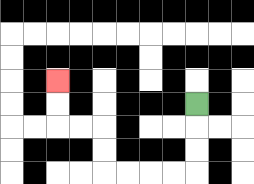{'start': '[8, 4]', 'end': '[2, 3]', 'path_directions': 'D,D,D,L,L,L,L,U,U,L,L,U,U', 'path_coordinates': '[[8, 4], [8, 5], [8, 6], [8, 7], [7, 7], [6, 7], [5, 7], [4, 7], [4, 6], [4, 5], [3, 5], [2, 5], [2, 4], [2, 3]]'}